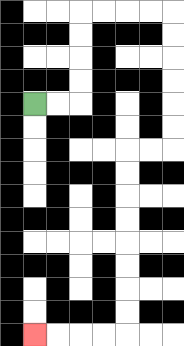{'start': '[1, 4]', 'end': '[1, 14]', 'path_directions': 'R,R,U,U,U,U,R,R,R,R,D,D,D,D,D,D,L,L,D,D,D,D,D,D,D,D,L,L,L,L', 'path_coordinates': '[[1, 4], [2, 4], [3, 4], [3, 3], [3, 2], [3, 1], [3, 0], [4, 0], [5, 0], [6, 0], [7, 0], [7, 1], [7, 2], [7, 3], [7, 4], [7, 5], [7, 6], [6, 6], [5, 6], [5, 7], [5, 8], [5, 9], [5, 10], [5, 11], [5, 12], [5, 13], [5, 14], [4, 14], [3, 14], [2, 14], [1, 14]]'}